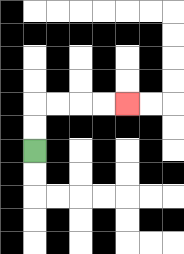{'start': '[1, 6]', 'end': '[5, 4]', 'path_directions': 'U,U,R,R,R,R', 'path_coordinates': '[[1, 6], [1, 5], [1, 4], [2, 4], [3, 4], [4, 4], [5, 4]]'}